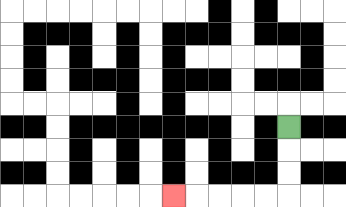{'start': '[12, 5]', 'end': '[7, 8]', 'path_directions': 'D,D,D,L,L,L,L,L', 'path_coordinates': '[[12, 5], [12, 6], [12, 7], [12, 8], [11, 8], [10, 8], [9, 8], [8, 8], [7, 8]]'}